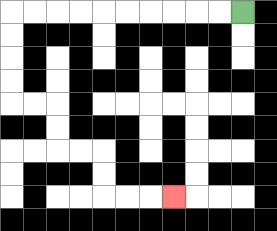{'start': '[10, 0]', 'end': '[7, 8]', 'path_directions': 'L,L,L,L,L,L,L,L,L,L,D,D,D,D,R,R,D,D,R,R,D,D,R,R,R', 'path_coordinates': '[[10, 0], [9, 0], [8, 0], [7, 0], [6, 0], [5, 0], [4, 0], [3, 0], [2, 0], [1, 0], [0, 0], [0, 1], [0, 2], [0, 3], [0, 4], [1, 4], [2, 4], [2, 5], [2, 6], [3, 6], [4, 6], [4, 7], [4, 8], [5, 8], [6, 8], [7, 8]]'}